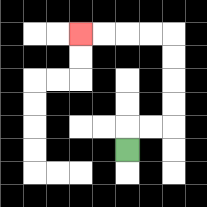{'start': '[5, 6]', 'end': '[3, 1]', 'path_directions': 'U,R,R,U,U,U,U,L,L,L,L', 'path_coordinates': '[[5, 6], [5, 5], [6, 5], [7, 5], [7, 4], [7, 3], [7, 2], [7, 1], [6, 1], [5, 1], [4, 1], [3, 1]]'}